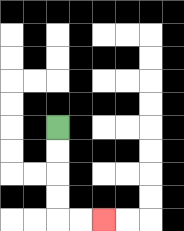{'start': '[2, 5]', 'end': '[4, 9]', 'path_directions': 'D,D,D,D,R,R', 'path_coordinates': '[[2, 5], [2, 6], [2, 7], [2, 8], [2, 9], [3, 9], [4, 9]]'}